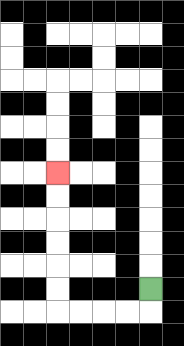{'start': '[6, 12]', 'end': '[2, 7]', 'path_directions': 'D,L,L,L,L,U,U,U,U,U,U', 'path_coordinates': '[[6, 12], [6, 13], [5, 13], [4, 13], [3, 13], [2, 13], [2, 12], [2, 11], [2, 10], [2, 9], [2, 8], [2, 7]]'}